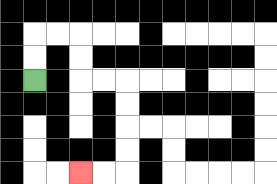{'start': '[1, 3]', 'end': '[3, 7]', 'path_directions': 'U,U,R,R,D,D,R,R,D,D,D,D,L,L', 'path_coordinates': '[[1, 3], [1, 2], [1, 1], [2, 1], [3, 1], [3, 2], [3, 3], [4, 3], [5, 3], [5, 4], [5, 5], [5, 6], [5, 7], [4, 7], [3, 7]]'}